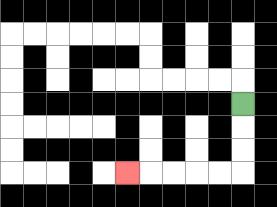{'start': '[10, 4]', 'end': '[5, 7]', 'path_directions': 'D,D,D,L,L,L,L,L', 'path_coordinates': '[[10, 4], [10, 5], [10, 6], [10, 7], [9, 7], [8, 7], [7, 7], [6, 7], [5, 7]]'}